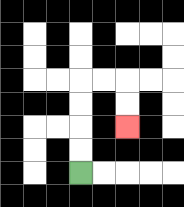{'start': '[3, 7]', 'end': '[5, 5]', 'path_directions': 'U,U,U,U,R,R,D,D', 'path_coordinates': '[[3, 7], [3, 6], [3, 5], [3, 4], [3, 3], [4, 3], [5, 3], [5, 4], [5, 5]]'}